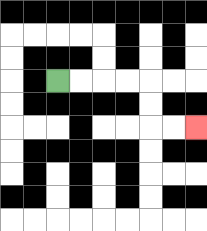{'start': '[2, 3]', 'end': '[8, 5]', 'path_directions': 'R,R,R,R,D,D,R,R', 'path_coordinates': '[[2, 3], [3, 3], [4, 3], [5, 3], [6, 3], [6, 4], [6, 5], [7, 5], [8, 5]]'}